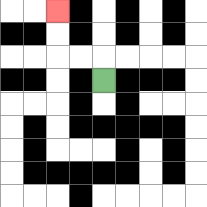{'start': '[4, 3]', 'end': '[2, 0]', 'path_directions': 'U,L,L,U,U', 'path_coordinates': '[[4, 3], [4, 2], [3, 2], [2, 2], [2, 1], [2, 0]]'}